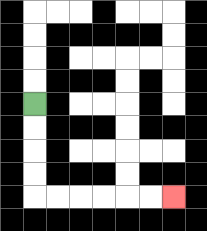{'start': '[1, 4]', 'end': '[7, 8]', 'path_directions': 'D,D,D,D,R,R,R,R,R,R', 'path_coordinates': '[[1, 4], [1, 5], [1, 6], [1, 7], [1, 8], [2, 8], [3, 8], [4, 8], [5, 8], [6, 8], [7, 8]]'}